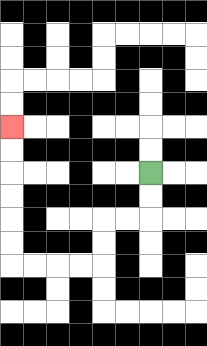{'start': '[6, 7]', 'end': '[0, 5]', 'path_directions': 'D,D,L,L,D,D,L,L,L,L,U,U,U,U,U,U', 'path_coordinates': '[[6, 7], [6, 8], [6, 9], [5, 9], [4, 9], [4, 10], [4, 11], [3, 11], [2, 11], [1, 11], [0, 11], [0, 10], [0, 9], [0, 8], [0, 7], [0, 6], [0, 5]]'}